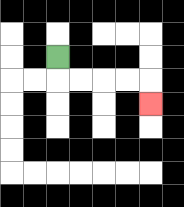{'start': '[2, 2]', 'end': '[6, 4]', 'path_directions': 'D,R,R,R,R,D', 'path_coordinates': '[[2, 2], [2, 3], [3, 3], [4, 3], [5, 3], [6, 3], [6, 4]]'}